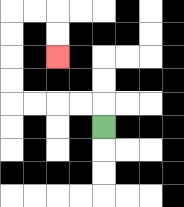{'start': '[4, 5]', 'end': '[2, 2]', 'path_directions': 'U,L,L,L,L,U,U,U,U,R,R,D,D', 'path_coordinates': '[[4, 5], [4, 4], [3, 4], [2, 4], [1, 4], [0, 4], [0, 3], [0, 2], [0, 1], [0, 0], [1, 0], [2, 0], [2, 1], [2, 2]]'}